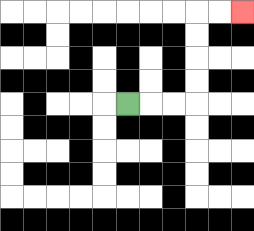{'start': '[5, 4]', 'end': '[10, 0]', 'path_directions': 'R,R,R,U,U,U,U,R,R', 'path_coordinates': '[[5, 4], [6, 4], [7, 4], [8, 4], [8, 3], [8, 2], [8, 1], [8, 0], [9, 0], [10, 0]]'}